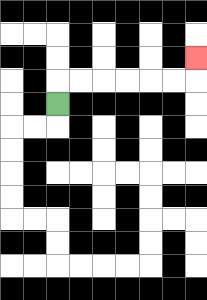{'start': '[2, 4]', 'end': '[8, 2]', 'path_directions': 'U,R,R,R,R,R,R,U', 'path_coordinates': '[[2, 4], [2, 3], [3, 3], [4, 3], [5, 3], [6, 3], [7, 3], [8, 3], [8, 2]]'}